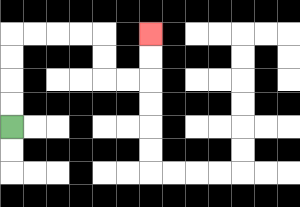{'start': '[0, 5]', 'end': '[6, 1]', 'path_directions': 'U,U,U,U,R,R,R,R,D,D,R,R,U,U', 'path_coordinates': '[[0, 5], [0, 4], [0, 3], [0, 2], [0, 1], [1, 1], [2, 1], [3, 1], [4, 1], [4, 2], [4, 3], [5, 3], [6, 3], [6, 2], [6, 1]]'}